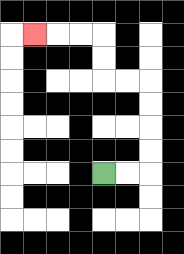{'start': '[4, 7]', 'end': '[1, 1]', 'path_directions': 'R,R,U,U,U,U,L,L,U,U,L,L,L', 'path_coordinates': '[[4, 7], [5, 7], [6, 7], [6, 6], [6, 5], [6, 4], [6, 3], [5, 3], [4, 3], [4, 2], [4, 1], [3, 1], [2, 1], [1, 1]]'}